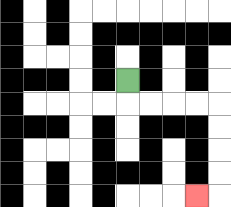{'start': '[5, 3]', 'end': '[8, 8]', 'path_directions': 'D,R,R,R,R,D,D,D,D,L', 'path_coordinates': '[[5, 3], [5, 4], [6, 4], [7, 4], [8, 4], [9, 4], [9, 5], [9, 6], [9, 7], [9, 8], [8, 8]]'}